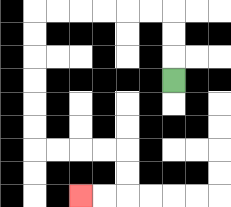{'start': '[7, 3]', 'end': '[3, 8]', 'path_directions': 'U,U,U,L,L,L,L,L,L,D,D,D,D,D,D,R,R,R,R,D,D,L,L', 'path_coordinates': '[[7, 3], [7, 2], [7, 1], [7, 0], [6, 0], [5, 0], [4, 0], [3, 0], [2, 0], [1, 0], [1, 1], [1, 2], [1, 3], [1, 4], [1, 5], [1, 6], [2, 6], [3, 6], [4, 6], [5, 6], [5, 7], [5, 8], [4, 8], [3, 8]]'}